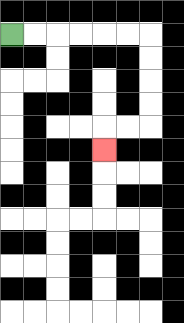{'start': '[0, 1]', 'end': '[4, 6]', 'path_directions': 'R,R,R,R,R,R,D,D,D,D,L,L,D', 'path_coordinates': '[[0, 1], [1, 1], [2, 1], [3, 1], [4, 1], [5, 1], [6, 1], [6, 2], [6, 3], [6, 4], [6, 5], [5, 5], [4, 5], [4, 6]]'}